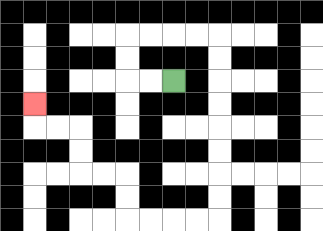{'start': '[7, 3]', 'end': '[1, 4]', 'path_directions': 'L,L,U,U,R,R,R,R,D,D,D,D,D,D,D,D,L,L,L,L,U,U,L,L,U,U,L,L,U', 'path_coordinates': '[[7, 3], [6, 3], [5, 3], [5, 2], [5, 1], [6, 1], [7, 1], [8, 1], [9, 1], [9, 2], [9, 3], [9, 4], [9, 5], [9, 6], [9, 7], [9, 8], [9, 9], [8, 9], [7, 9], [6, 9], [5, 9], [5, 8], [5, 7], [4, 7], [3, 7], [3, 6], [3, 5], [2, 5], [1, 5], [1, 4]]'}